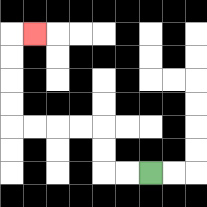{'start': '[6, 7]', 'end': '[1, 1]', 'path_directions': 'L,L,U,U,L,L,L,L,U,U,U,U,R', 'path_coordinates': '[[6, 7], [5, 7], [4, 7], [4, 6], [4, 5], [3, 5], [2, 5], [1, 5], [0, 5], [0, 4], [0, 3], [0, 2], [0, 1], [1, 1]]'}